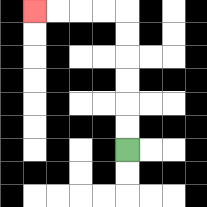{'start': '[5, 6]', 'end': '[1, 0]', 'path_directions': 'U,U,U,U,U,U,L,L,L,L', 'path_coordinates': '[[5, 6], [5, 5], [5, 4], [5, 3], [5, 2], [5, 1], [5, 0], [4, 0], [3, 0], [2, 0], [1, 0]]'}